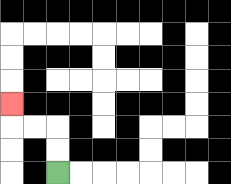{'start': '[2, 7]', 'end': '[0, 4]', 'path_directions': 'U,U,L,L,U', 'path_coordinates': '[[2, 7], [2, 6], [2, 5], [1, 5], [0, 5], [0, 4]]'}